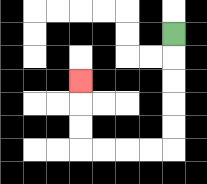{'start': '[7, 1]', 'end': '[3, 3]', 'path_directions': 'D,D,D,D,D,L,L,L,L,U,U,U', 'path_coordinates': '[[7, 1], [7, 2], [7, 3], [7, 4], [7, 5], [7, 6], [6, 6], [5, 6], [4, 6], [3, 6], [3, 5], [3, 4], [3, 3]]'}